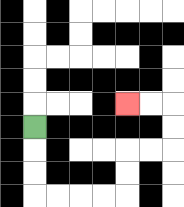{'start': '[1, 5]', 'end': '[5, 4]', 'path_directions': 'D,D,D,R,R,R,R,U,U,R,R,U,U,L,L', 'path_coordinates': '[[1, 5], [1, 6], [1, 7], [1, 8], [2, 8], [3, 8], [4, 8], [5, 8], [5, 7], [5, 6], [6, 6], [7, 6], [7, 5], [7, 4], [6, 4], [5, 4]]'}